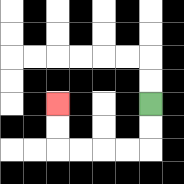{'start': '[6, 4]', 'end': '[2, 4]', 'path_directions': 'D,D,L,L,L,L,U,U', 'path_coordinates': '[[6, 4], [6, 5], [6, 6], [5, 6], [4, 6], [3, 6], [2, 6], [2, 5], [2, 4]]'}